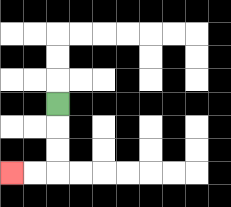{'start': '[2, 4]', 'end': '[0, 7]', 'path_directions': 'D,D,D,L,L', 'path_coordinates': '[[2, 4], [2, 5], [2, 6], [2, 7], [1, 7], [0, 7]]'}